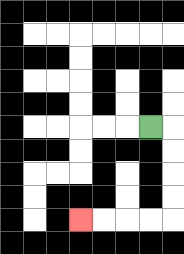{'start': '[6, 5]', 'end': '[3, 9]', 'path_directions': 'R,D,D,D,D,L,L,L,L', 'path_coordinates': '[[6, 5], [7, 5], [7, 6], [7, 7], [7, 8], [7, 9], [6, 9], [5, 9], [4, 9], [3, 9]]'}